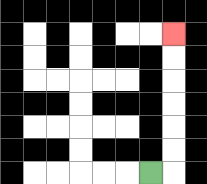{'start': '[6, 7]', 'end': '[7, 1]', 'path_directions': 'R,U,U,U,U,U,U', 'path_coordinates': '[[6, 7], [7, 7], [7, 6], [7, 5], [7, 4], [7, 3], [7, 2], [7, 1]]'}